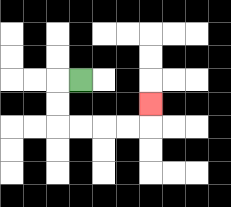{'start': '[3, 3]', 'end': '[6, 4]', 'path_directions': 'L,D,D,R,R,R,R,U', 'path_coordinates': '[[3, 3], [2, 3], [2, 4], [2, 5], [3, 5], [4, 5], [5, 5], [6, 5], [6, 4]]'}